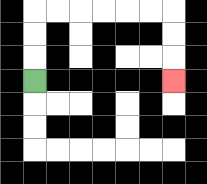{'start': '[1, 3]', 'end': '[7, 3]', 'path_directions': 'U,U,U,R,R,R,R,R,R,D,D,D', 'path_coordinates': '[[1, 3], [1, 2], [1, 1], [1, 0], [2, 0], [3, 0], [4, 0], [5, 0], [6, 0], [7, 0], [7, 1], [7, 2], [7, 3]]'}